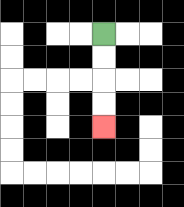{'start': '[4, 1]', 'end': '[4, 5]', 'path_directions': 'D,D,D,D', 'path_coordinates': '[[4, 1], [4, 2], [4, 3], [4, 4], [4, 5]]'}